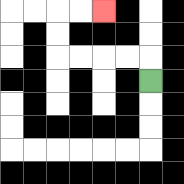{'start': '[6, 3]', 'end': '[4, 0]', 'path_directions': 'U,L,L,L,L,U,U,R,R', 'path_coordinates': '[[6, 3], [6, 2], [5, 2], [4, 2], [3, 2], [2, 2], [2, 1], [2, 0], [3, 0], [4, 0]]'}